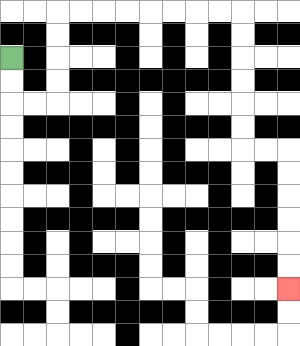{'start': '[0, 2]', 'end': '[12, 12]', 'path_directions': 'D,D,R,R,U,U,U,U,R,R,R,R,R,R,R,R,D,D,D,D,D,D,R,R,D,D,D,D,D,D', 'path_coordinates': '[[0, 2], [0, 3], [0, 4], [1, 4], [2, 4], [2, 3], [2, 2], [2, 1], [2, 0], [3, 0], [4, 0], [5, 0], [6, 0], [7, 0], [8, 0], [9, 0], [10, 0], [10, 1], [10, 2], [10, 3], [10, 4], [10, 5], [10, 6], [11, 6], [12, 6], [12, 7], [12, 8], [12, 9], [12, 10], [12, 11], [12, 12]]'}